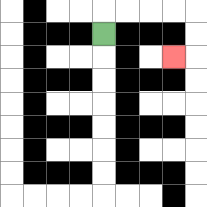{'start': '[4, 1]', 'end': '[7, 2]', 'path_directions': 'U,R,R,R,R,D,D,L', 'path_coordinates': '[[4, 1], [4, 0], [5, 0], [6, 0], [7, 0], [8, 0], [8, 1], [8, 2], [7, 2]]'}